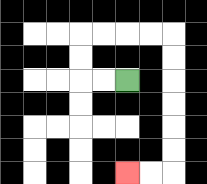{'start': '[5, 3]', 'end': '[5, 7]', 'path_directions': 'L,L,U,U,R,R,R,R,D,D,D,D,D,D,L,L', 'path_coordinates': '[[5, 3], [4, 3], [3, 3], [3, 2], [3, 1], [4, 1], [5, 1], [6, 1], [7, 1], [7, 2], [7, 3], [7, 4], [7, 5], [7, 6], [7, 7], [6, 7], [5, 7]]'}